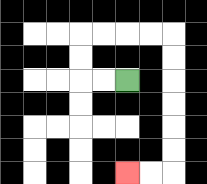{'start': '[5, 3]', 'end': '[5, 7]', 'path_directions': 'L,L,U,U,R,R,R,R,D,D,D,D,D,D,L,L', 'path_coordinates': '[[5, 3], [4, 3], [3, 3], [3, 2], [3, 1], [4, 1], [5, 1], [6, 1], [7, 1], [7, 2], [7, 3], [7, 4], [7, 5], [7, 6], [7, 7], [6, 7], [5, 7]]'}